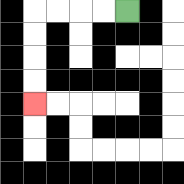{'start': '[5, 0]', 'end': '[1, 4]', 'path_directions': 'L,L,L,L,D,D,D,D', 'path_coordinates': '[[5, 0], [4, 0], [3, 0], [2, 0], [1, 0], [1, 1], [1, 2], [1, 3], [1, 4]]'}